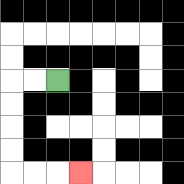{'start': '[2, 3]', 'end': '[3, 7]', 'path_directions': 'L,L,D,D,D,D,R,R,R', 'path_coordinates': '[[2, 3], [1, 3], [0, 3], [0, 4], [0, 5], [0, 6], [0, 7], [1, 7], [2, 7], [3, 7]]'}